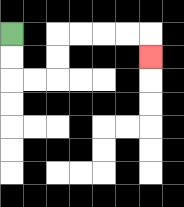{'start': '[0, 1]', 'end': '[6, 2]', 'path_directions': 'D,D,R,R,U,U,R,R,R,R,D', 'path_coordinates': '[[0, 1], [0, 2], [0, 3], [1, 3], [2, 3], [2, 2], [2, 1], [3, 1], [4, 1], [5, 1], [6, 1], [6, 2]]'}